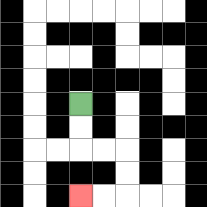{'start': '[3, 4]', 'end': '[3, 8]', 'path_directions': 'D,D,R,R,D,D,L,L', 'path_coordinates': '[[3, 4], [3, 5], [3, 6], [4, 6], [5, 6], [5, 7], [5, 8], [4, 8], [3, 8]]'}